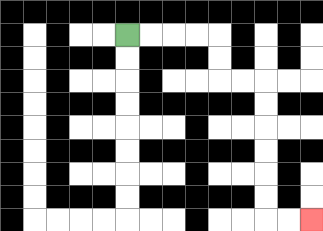{'start': '[5, 1]', 'end': '[13, 9]', 'path_directions': 'R,R,R,R,D,D,R,R,D,D,D,D,D,D,R,R', 'path_coordinates': '[[5, 1], [6, 1], [7, 1], [8, 1], [9, 1], [9, 2], [9, 3], [10, 3], [11, 3], [11, 4], [11, 5], [11, 6], [11, 7], [11, 8], [11, 9], [12, 9], [13, 9]]'}